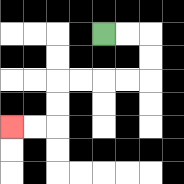{'start': '[4, 1]', 'end': '[0, 5]', 'path_directions': 'R,R,D,D,L,L,L,L,D,D,L,L', 'path_coordinates': '[[4, 1], [5, 1], [6, 1], [6, 2], [6, 3], [5, 3], [4, 3], [3, 3], [2, 3], [2, 4], [2, 5], [1, 5], [0, 5]]'}